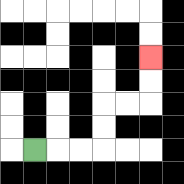{'start': '[1, 6]', 'end': '[6, 2]', 'path_directions': 'R,R,R,U,U,R,R,U,U', 'path_coordinates': '[[1, 6], [2, 6], [3, 6], [4, 6], [4, 5], [4, 4], [5, 4], [6, 4], [6, 3], [6, 2]]'}